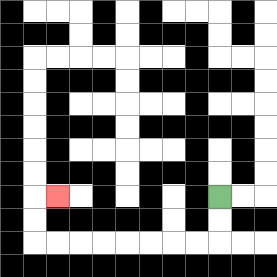{'start': '[9, 8]', 'end': '[2, 8]', 'path_directions': 'D,D,L,L,L,L,L,L,L,L,U,U,R', 'path_coordinates': '[[9, 8], [9, 9], [9, 10], [8, 10], [7, 10], [6, 10], [5, 10], [4, 10], [3, 10], [2, 10], [1, 10], [1, 9], [1, 8], [2, 8]]'}